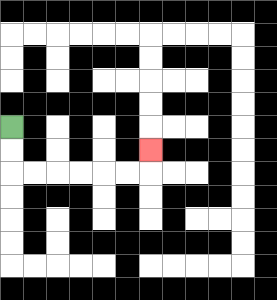{'start': '[0, 5]', 'end': '[6, 6]', 'path_directions': 'D,D,R,R,R,R,R,R,U', 'path_coordinates': '[[0, 5], [0, 6], [0, 7], [1, 7], [2, 7], [3, 7], [4, 7], [5, 7], [6, 7], [6, 6]]'}